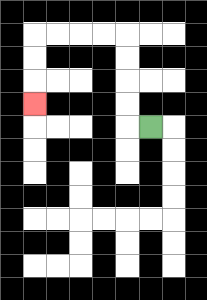{'start': '[6, 5]', 'end': '[1, 4]', 'path_directions': 'L,U,U,U,U,L,L,L,L,D,D,D', 'path_coordinates': '[[6, 5], [5, 5], [5, 4], [5, 3], [5, 2], [5, 1], [4, 1], [3, 1], [2, 1], [1, 1], [1, 2], [1, 3], [1, 4]]'}